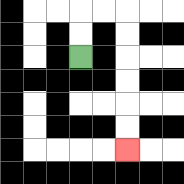{'start': '[3, 2]', 'end': '[5, 6]', 'path_directions': 'U,U,R,R,D,D,D,D,D,D', 'path_coordinates': '[[3, 2], [3, 1], [3, 0], [4, 0], [5, 0], [5, 1], [5, 2], [5, 3], [5, 4], [5, 5], [5, 6]]'}